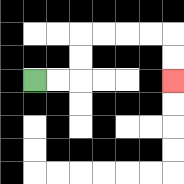{'start': '[1, 3]', 'end': '[7, 3]', 'path_directions': 'R,R,U,U,R,R,R,R,D,D', 'path_coordinates': '[[1, 3], [2, 3], [3, 3], [3, 2], [3, 1], [4, 1], [5, 1], [6, 1], [7, 1], [7, 2], [7, 3]]'}